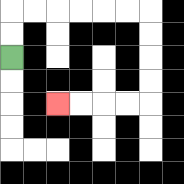{'start': '[0, 2]', 'end': '[2, 4]', 'path_directions': 'U,U,R,R,R,R,R,R,D,D,D,D,L,L,L,L', 'path_coordinates': '[[0, 2], [0, 1], [0, 0], [1, 0], [2, 0], [3, 0], [4, 0], [5, 0], [6, 0], [6, 1], [6, 2], [6, 3], [6, 4], [5, 4], [4, 4], [3, 4], [2, 4]]'}